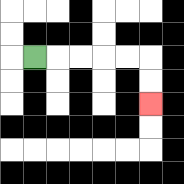{'start': '[1, 2]', 'end': '[6, 4]', 'path_directions': 'R,R,R,R,R,D,D', 'path_coordinates': '[[1, 2], [2, 2], [3, 2], [4, 2], [5, 2], [6, 2], [6, 3], [6, 4]]'}